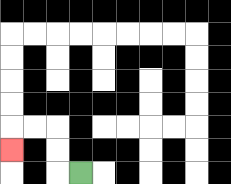{'start': '[3, 7]', 'end': '[0, 6]', 'path_directions': 'L,U,U,L,L,D', 'path_coordinates': '[[3, 7], [2, 7], [2, 6], [2, 5], [1, 5], [0, 5], [0, 6]]'}